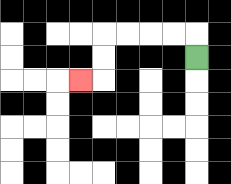{'start': '[8, 2]', 'end': '[3, 3]', 'path_directions': 'U,L,L,L,L,D,D,L', 'path_coordinates': '[[8, 2], [8, 1], [7, 1], [6, 1], [5, 1], [4, 1], [4, 2], [4, 3], [3, 3]]'}